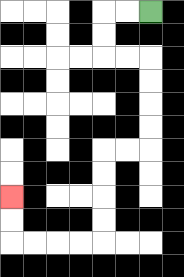{'start': '[6, 0]', 'end': '[0, 8]', 'path_directions': 'L,L,D,D,R,R,D,D,D,D,L,L,D,D,D,D,L,L,L,L,U,U', 'path_coordinates': '[[6, 0], [5, 0], [4, 0], [4, 1], [4, 2], [5, 2], [6, 2], [6, 3], [6, 4], [6, 5], [6, 6], [5, 6], [4, 6], [4, 7], [4, 8], [4, 9], [4, 10], [3, 10], [2, 10], [1, 10], [0, 10], [0, 9], [0, 8]]'}